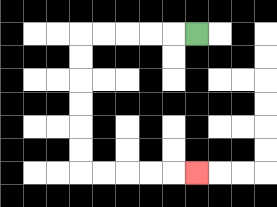{'start': '[8, 1]', 'end': '[8, 7]', 'path_directions': 'L,L,L,L,L,D,D,D,D,D,D,R,R,R,R,R', 'path_coordinates': '[[8, 1], [7, 1], [6, 1], [5, 1], [4, 1], [3, 1], [3, 2], [3, 3], [3, 4], [3, 5], [3, 6], [3, 7], [4, 7], [5, 7], [6, 7], [7, 7], [8, 7]]'}